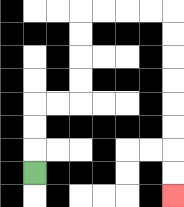{'start': '[1, 7]', 'end': '[7, 8]', 'path_directions': 'U,U,U,R,R,U,U,U,U,R,R,R,R,D,D,D,D,D,D,D,D', 'path_coordinates': '[[1, 7], [1, 6], [1, 5], [1, 4], [2, 4], [3, 4], [3, 3], [3, 2], [3, 1], [3, 0], [4, 0], [5, 0], [6, 0], [7, 0], [7, 1], [7, 2], [7, 3], [7, 4], [7, 5], [7, 6], [7, 7], [7, 8]]'}